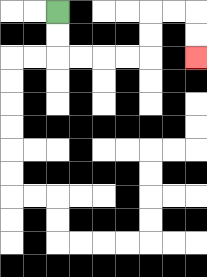{'start': '[2, 0]', 'end': '[8, 2]', 'path_directions': 'D,D,R,R,R,R,U,U,R,R,D,D', 'path_coordinates': '[[2, 0], [2, 1], [2, 2], [3, 2], [4, 2], [5, 2], [6, 2], [6, 1], [6, 0], [7, 0], [8, 0], [8, 1], [8, 2]]'}